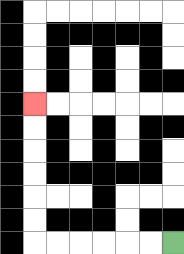{'start': '[7, 10]', 'end': '[1, 4]', 'path_directions': 'L,L,L,L,L,L,U,U,U,U,U,U', 'path_coordinates': '[[7, 10], [6, 10], [5, 10], [4, 10], [3, 10], [2, 10], [1, 10], [1, 9], [1, 8], [1, 7], [1, 6], [1, 5], [1, 4]]'}